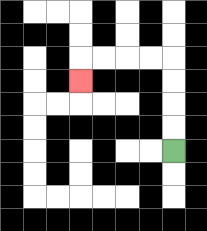{'start': '[7, 6]', 'end': '[3, 3]', 'path_directions': 'U,U,U,U,L,L,L,L,D', 'path_coordinates': '[[7, 6], [7, 5], [7, 4], [7, 3], [7, 2], [6, 2], [5, 2], [4, 2], [3, 2], [3, 3]]'}